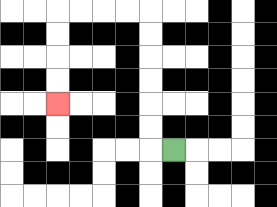{'start': '[7, 6]', 'end': '[2, 4]', 'path_directions': 'L,U,U,U,U,U,U,L,L,L,L,D,D,D,D', 'path_coordinates': '[[7, 6], [6, 6], [6, 5], [6, 4], [6, 3], [6, 2], [6, 1], [6, 0], [5, 0], [4, 0], [3, 0], [2, 0], [2, 1], [2, 2], [2, 3], [2, 4]]'}